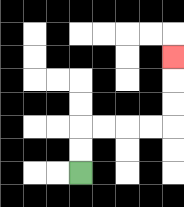{'start': '[3, 7]', 'end': '[7, 2]', 'path_directions': 'U,U,R,R,R,R,U,U,U', 'path_coordinates': '[[3, 7], [3, 6], [3, 5], [4, 5], [5, 5], [6, 5], [7, 5], [7, 4], [7, 3], [7, 2]]'}